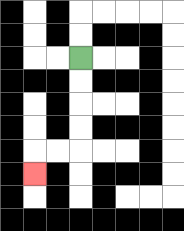{'start': '[3, 2]', 'end': '[1, 7]', 'path_directions': 'D,D,D,D,L,L,D', 'path_coordinates': '[[3, 2], [3, 3], [3, 4], [3, 5], [3, 6], [2, 6], [1, 6], [1, 7]]'}